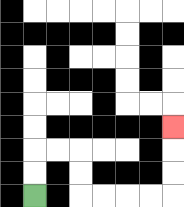{'start': '[1, 8]', 'end': '[7, 5]', 'path_directions': 'U,U,R,R,D,D,R,R,R,R,U,U,U', 'path_coordinates': '[[1, 8], [1, 7], [1, 6], [2, 6], [3, 6], [3, 7], [3, 8], [4, 8], [5, 8], [6, 8], [7, 8], [7, 7], [7, 6], [7, 5]]'}